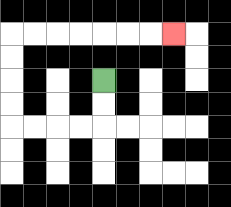{'start': '[4, 3]', 'end': '[7, 1]', 'path_directions': 'D,D,L,L,L,L,U,U,U,U,R,R,R,R,R,R,R', 'path_coordinates': '[[4, 3], [4, 4], [4, 5], [3, 5], [2, 5], [1, 5], [0, 5], [0, 4], [0, 3], [0, 2], [0, 1], [1, 1], [2, 1], [3, 1], [4, 1], [5, 1], [6, 1], [7, 1]]'}